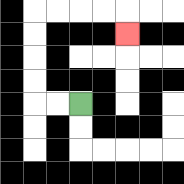{'start': '[3, 4]', 'end': '[5, 1]', 'path_directions': 'L,L,U,U,U,U,R,R,R,R,D', 'path_coordinates': '[[3, 4], [2, 4], [1, 4], [1, 3], [1, 2], [1, 1], [1, 0], [2, 0], [3, 0], [4, 0], [5, 0], [5, 1]]'}